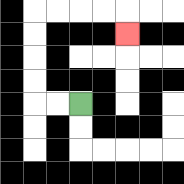{'start': '[3, 4]', 'end': '[5, 1]', 'path_directions': 'L,L,U,U,U,U,R,R,R,R,D', 'path_coordinates': '[[3, 4], [2, 4], [1, 4], [1, 3], [1, 2], [1, 1], [1, 0], [2, 0], [3, 0], [4, 0], [5, 0], [5, 1]]'}